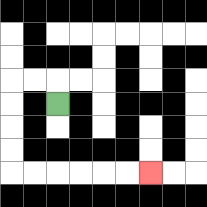{'start': '[2, 4]', 'end': '[6, 7]', 'path_directions': 'U,L,L,D,D,D,D,R,R,R,R,R,R', 'path_coordinates': '[[2, 4], [2, 3], [1, 3], [0, 3], [0, 4], [0, 5], [0, 6], [0, 7], [1, 7], [2, 7], [3, 7], [4, 7], [5, 7], [6, 7]]'}